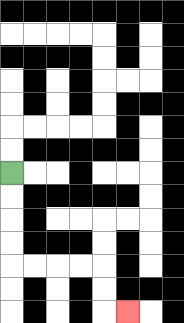{'start': '[0, 7]', 'end': '[5, 13]', 'path_directions': 'D,D,D,D,R,R,R,R,D,D,R', 'path_coordinates': '[[0, 7], [0, 8], [0, 9], [0, 10], [0, 11], [1, 11], [2, 11], [3, 11], [4, 11], [4, 12], [4, 13], [5, 13]]'}